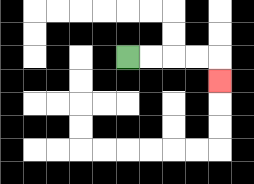{'start': '[5, 2]', 'end': '[9, 3]', 'path_directions': 'R,R,R,R,D', 'path_coordinates': '[[5, 2], [6, 2], [7, 2], [8, 2], [9, 2], [9, 3]]'}